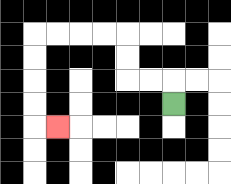{'start': '[7, 4]', 'end': '[2, 5]', 'path_directions': 'U,L,L,U,U,L,L,L,L,D,D,D,D,R', 'path_coordinates': '[[7, 4], [7, 3], [6, 3], [5, 3], [5, 2], [5, 1], [4, 1], [3, 1], [2, 1], [1, 1], [1, 2], [1, 3], [1, 4], [1, 5], [2, 5]]'}